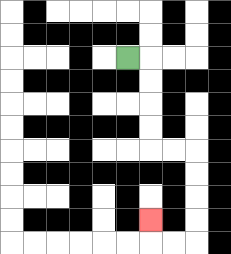{'start': '[5, 2]', 'end': '[6, 9]', 'path_directions': 'R,D,D,D,D,R,R,D,D,D,D,L,L,U', 'path_coordinates': '[[5, 2], [6, 2], [6, 3], [6, 4], [6, 5], [6, 6], [7, 6], [8, 6], [8, 7], [8, 8], [8, 9], [8, 10], [7, 10], [6, 10], [6, 9]]'}